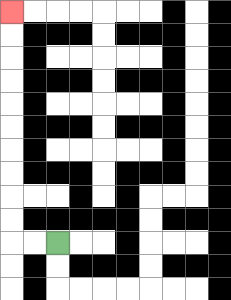{'start': '[2, 10]', 'end': '[0, 0]', 'path_directions': 'L,L,U,U,U,U,U,U,U,U,U,U', 'path_coordinates': '[[2, 10], [1, 10], [0, 10], [0, 9], [0, 8], [0, 7], [0, 6], [0, 5], [0, 4], [0, 3], [0, 2], [0, 1], [0, 0]]'}